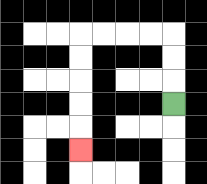{'start': '[7, 4]', 'end': '[3, 6]', 'path_directions': 'U,U,U,L,L,L,L,D,D,D,D,D', 'path_coordinates': '[[7, 4], [7, 3], [7, 2], [7, 1], [6, 1], [5, 1], [4, 1], [3, 1], [3, 2], [3, 3], [3, 4], [3, 5], [3, 6]]'}